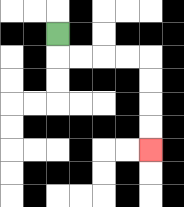{'start': '[2, 1]', 'end': '[6, 6]', 'path_directions': 'D,R,R,R,R,D,D,D,D', 'path_coordinates': '[[2, 1], [2, 2], [3, 2], [4, 2], [5, 2], [6, 2], [6, 3], [6, 4], [6, 5], [6, 6]]'}